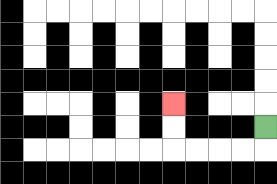{'start': '[11, 5]', 'end': '[7, 4]', 'path_directions': 'D,L,L,L,L,U,U', 'path_coordinates': '[[11, 5], [11, 6], [10, 6], [9, 6], [8, 6], [7, 6], [7, 5], [7, 4]]'}